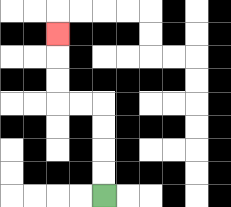{'start': '[4, 8]', 'end': '[2, 1]', 'path_directions': 'U,U,U,U,L,L,U,U,U', 'path_coordinates': '[[4, 8], [4, 7], [4, 6], [4, 5], [4, 4], [3, 4], [2, 4], [2, 3], [2, 2], [2, 1]]'}